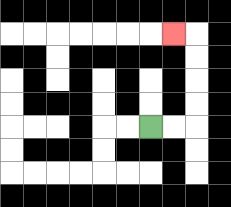{'start': '[6, 5]', 'end': '[7, 1]', 'path_directions': 'R,R,U,U,U,U,L', 'path_coordinates': '[[6, 5], [7, 5], [8, 5], [8, 4], [8, 3], [8, 2], [8, 1], [7, 1]]'}